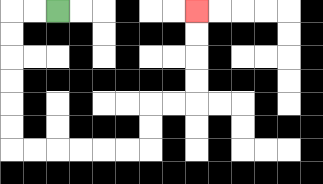{'start': '[2, 0]', 'end': '[8, 0]', 'path_directions': 'L,L,D,D,D,D,D,D,R,R,R,R,R,R,U,U,R,R,U,U,U,U', 'path_coordinates': '[[2, 0], [1, 0], [0, 0], [0, 1], [0, 2], [0, 3], [0, 4], [0, 5], [0, 6], [1, 6], [2, 6], [3, 6], [4, 6], [5, 6], [6, 6], [6, 5], [6, 4], [7, 4], [8, 4], [8, 3], [8, 2], [8, 1], [8, 0]]'}